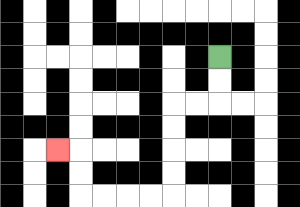{'start': '[9, 2]', 'end': '[2, 6]', 'path_directions': 'D,D,L,L,D,D,D,D,L,L,L,L,U,U,L', 'path_coordinates': '[[9, 2], [9, 3], [9, 4], [8, 4], [7, 4], [7, 5], [7, 6], [7, 7], [7, 8], [6, 8], [5, 8], [4, 8], [3, 8], [3, 7], [3, 6], [2, 6]]'}